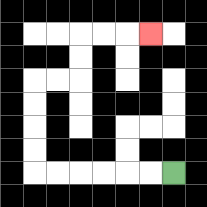{'start': '[7, 7]', 'end': '[6, 1]', 'path_directions': 'L,L,L,L,L,L,U,U,U,U,R,R,U,U,R,R,R', 'path_coordinates': '[[7, 7], [6, 7], [5, 7], [4, 7], [3, 7], [2, 7], [1, 7], [1, 6], [1, 5], [1, 4], [1, 3], [2, 3], [3, 3], [3, 2], [3, 1], [4, 1], [5, 1], [6, 1]]'}